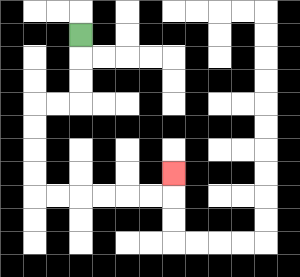{'start': '[3, 1]', 'end': '[7, 7]', 'path_directions': 'D,D,D,L,L,D,D,D,D,R,R,R,R,R,R,U', 'path_coordinates': '[[3, 1], [3, 2], [3, 3], [3, 4], [2, 4], [1, 4], [1, 5], [1, 6], [1, 7], [1, 8], [2, 8], [3, 8], [4, 8], [5, 8], [6, 8], [7, 8], [7, 7]]'}